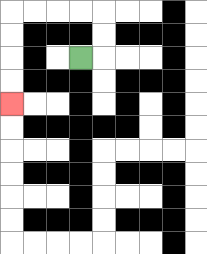{'start': '[3, 2]', 'end': '[0, 4]', 'path_directions': 'R,U,U,L,L,L,L,D,D,D,D', 'path_coordinates': '[[3, 2], [4, 2], [4, 1], [4, 0], [3, 0], [2, 0], [1, 0], [0, 0], [0, 1], [0, 2], [0, 3], [0, 4]]'}